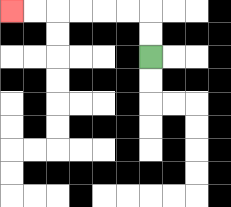{'start': '[6, 2]', 'end': '[0, 0]', 'path_directions': 'U,U,L,L,L,L,L,L', 'path_coordinates': '[[6, 2], [6, 1], [6, 0], [5, 0], [4, 0], [3, 0], [2, 0], [1, 0], [0, 0]]'}